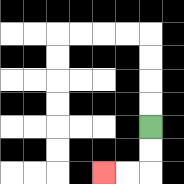{'start': '[6, 5]', 'end': '[4, 7]', 'path_directions': 'D,D,L,L', 'path_coordinates': '[[6, 5], [6, 6], [6, 7], [5, 7], [4, 7]]'}